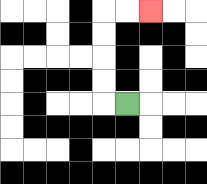{'start': '[5, 4]', 'end': '[6, 0]', 'path_directions': 'L,U,U,U,U,R,R', 'path_coordinates': '[[5, 4], [4, 4], [4, 3], [4, 2], [4, 1], [4, 0], [5, 0], [6, 0]]'}